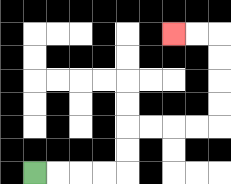{'start': '[1, 7]', 'end': '[7, 1]', 'path_directions': 'R,R,R,R,U,U,R,R,R,R,U,U,U,U,L,L', 'path_coordinates': '[[1, 7], [2, 7], [3, 7], [4, 7], [5, 7], [5, 6], [5, 5], [6, 5], [7, 5], [8, 5], [9, 5], [9, 4], [9, 3], [9, 2], [9, 1], [8, 1], [7, 1]]'}